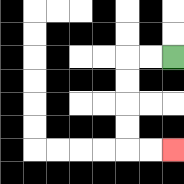{'start': '[7, 2]', 'end': '[7, 6]', 'path_directions': 'L,L,D,D,D,D,R,R', 'path_coordinates': '[[7, 2], [6, 2], [5, 2], [5, 3], [5, 4], [5, 5], [5, 6], [6, 6], [7, 6]]'}